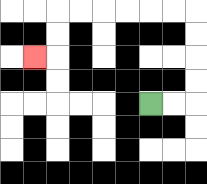{'start': '[6, 4]', 'end': '[1, 2]', 'path_directions': 'R,R,U,U,U,U,L,L,L,L,L,L,D,D,L', 'path_coordinates': '[[6, 4], [7, 4], [8, 4], [8, 3], [8, 2], [8, 1], [8, 0], [7, 0], [6, 0], [5, 0], [4, 0], [3, 0], [2, 0], [2, 1], [2, 2], [1, 2]]'}